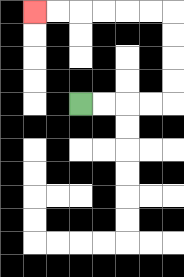{'start': '[3, 4]', 'end': '[1, 0]', 'path_directions': 'R,R,R,R,U,U,U,U,L,L,L,L,L,L', 'path_coordinates': '[[3, 4], [4, 4], [5, 4], [6, 4], [7, 4], [7, 3], [7, 2], [7, 1], [7, 0], [6, 0], [5, 0], [4, 0], [3, 0], [2, 0], [1, 0]]'}